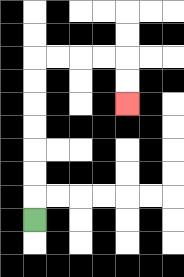{'start': '[1, 9]', 'end': '[5, 4]', 'path_directions': 'U,U,U,U,U,U,U,R,R,R,R,D,D', 'path_coordinates': '[[1, 9], [1, 8], [1, 7], [1, 6], [1, 5], [1, 4], [1, 3], [1, 2], [2, 2], [3, 2], [4, 2], [5, 2], [5, 3], [5, 4]]'}